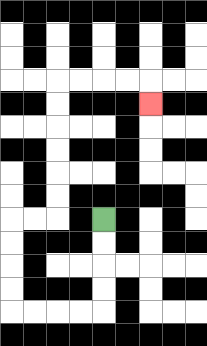{'start': '[4, 9]', 'end': '[6, 4]', 'path_directions': 'D,D,D,D,L,L,L,L,U,U,U,U,R,R,U,U,U,U,U,U,R,R,R,R,D', 'path_coordinates': '[[4, 9], [4, 10], [4, 11], [4, 12], [4, 13], [3, 13], [2, 13], [1, 13], [0, 13], [0, 12], [0, 11], [0, 10], [0, 9], [1, 9], [2, 9], [2, 8], [2, 7], [2, 6], [2, 5], [2, 4], [2, 3], [3, 3], [4, 3], [5, 3], [6, 3], [6, 4]]'}